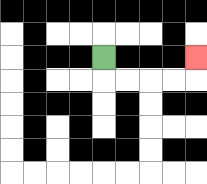{'start': '[4, 2]', 'end': '[8, 2]', 'path_directions': 'D,R,R,R,R,U', 'path_coordinates': '[[4, 2], [4, 3], [5, 3], [6, 3], [7, 3], [8, 3], [8, 2]]'}